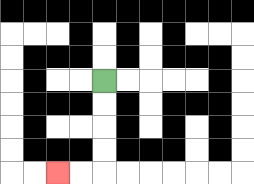{'start': '[4, 3]', 'end': '[2, 7]', 'path_directions': 'D,D,D,D,L,L', 'path_coordinates': '[[4, 3], [4, 4], [4, 5], [4, 6], [4, 7], [3, 7], [2, 7]]'}